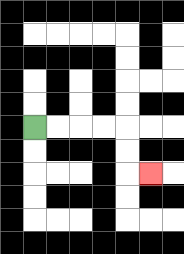{'start': '[1, 5]', 'end': '[6, 7]', 'path_directions': 'R,R,R,R,D,D,R', 'path_coordinates': '[[1, 5], [2, 5], [3, 5], [4, 5], [5, 5], [5, 6], [5, 7], [6, 7]]'}